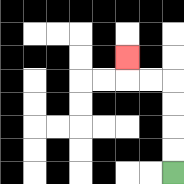{'start': '[7, 7]', 'end': '[5, 2]', 'path_directions': 'U,U,U,U,L,L,U', 'path_coordinates': '[[7, 7], [7, 6], [7, 5], [7, 4], [7, 3], [6, 3], [5, 3], [5, 2]]'}